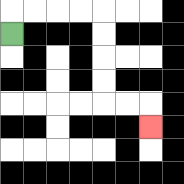{'start': '[0, 1]', 'end': '[6, 5]', 'path_directions': 'U,R,R,R,R,D,D,D,D,R,R,D', 'path_coordinates': '[[0, 1], [0, 0], [1, 0], [2, 0], [3, 0], [4, 0], [4, 1], [4, 2], [4, 3], [4, 4], [5, 4], [6, 4], [6, 5]]'}